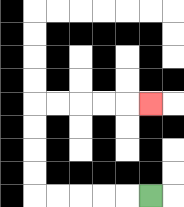{'start': '[6, 8]', 'end': '[6, 4]', 'path_directions': 'L,L,L,L,L,U,U,U,U,R,R,R,R,R', 'path_coordinates': '[[6, 8], [5, 8], [4, 8], [3, 8], [2, 8], [1, 8], [1, 7], [1, 6], [1, 5], [1, 4], [2, 4], [3, 4], [4, 4], [5, 4], [6, 4]]'}